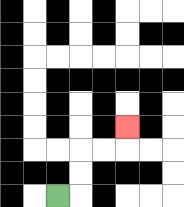{'start': '[2, 8]', 'end': '[5, 5]', 'path_directions': 'R,U,U,R,R,U', 'path_coordinates': '[[2, 8], [3, 8], [3, 7], [3, 6], [4, 6], [5, 6], [5, 5]]'}